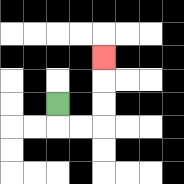{'start': '[2, 4]', 'end': '[4, 2]', 'path_directions': 'D,R,R,U,U,U', 'path_coordinates': '[[2, 4], [2, 5], [3, 5], [4, 5], [4, 4], [4, 3], [4, 2]]'}